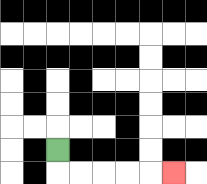{'start': '[2, 6]', 'end': '[7, 7]', 'path_directions': 'D,R,R,R,R,R', 'path_coordinates': '[[2, 6], [2, 7], [3, 7], [4, 7], [5, 7], [6, 7], [7, 7]]'}